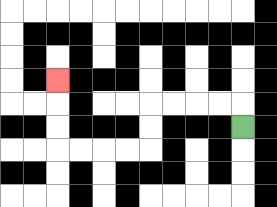{'start': '[10, 5]', 'end': '[2, 3]', 'path_directions': 'U,L,L,L,L,D,D,L,L,L,L,U,U,U', 'path_coordinates': '[[10, 5], [10, 4], [9, 4], [8, 4], [7, 4], [6, 4], [6, 5], [6, 6], [5, 6], [4, 6], [3, 6], [2, 6], [2, 5], [2, 4], [2, 3]]'}